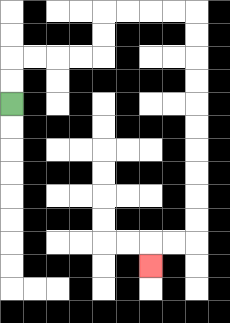{'start': '[0, 4]', 'end': '[6, 11]', 'path_directions': 'U,U,R,R,R,R,U,U,R,R,R,R,D,D,D,D,D,D,D,D,D,D,L,L,D', 'path_coordinates': '[[0, 4], [0, 3], [0, 2], [1, 2], [2, 2], [3, 2], [4, 2], [4, 1], [4, 0], [5, 0], [6, 0], [7, 0], [8, 0], [8, 1], [8, 2], [8, 3], [8, 4], [8, 5], [8, 6], [8, 7], [8, 8], [8, 9], [8, 10], [7, 10], [6, 10], [6, 11]]'}